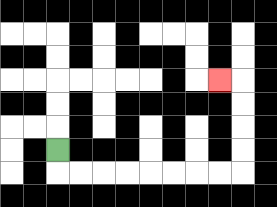{'start': '[2, 6]', 'end': '[9, 3]', 'path_directions': 'D,R,R,R,R,R,R,R,R,U,U,U,U,L', 'path_coordinates': '[[2, 6], [2, 7], [3, 7], [4, 7], [5, 7], [6, 7], [7, 7], [8, 7], [9, 7], [10, 7], [10, 6], [10, 5], [10, 4], [10, 3], [9, 3]]'}